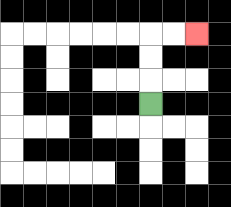{'start': '[6, 4]', 'end': '[8, 1]', 'path_directions': 'U,U,U,R,R', 'path_coordinates': '[[6, 4], [6, 3], [6, 2], [6, 1], [7, 1], [8, 1]]'}